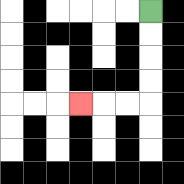{'start': '[6, 0]', 'end': '[3, 4]', 'path_directions': 'D,D,D,D,L,L,L', 'path_coordinates': '[[6, 0], [6, 1], [6, 2], [6, 3], [6, 4], [5, 4], [4, 4], [3, 4]]'}